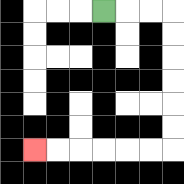{'start': '[4, 0]', 'end': '[1, 6]', 'path_directions': 'R,R,R,D,D,D,D,D,D,L,L,L,L,L,L', 'path_coordinates': '[[4, 0], [5, 0], [6, 0], [7, 0], [7, 1], [7, 2], [7, 3], [7, 4], [7, 5], [7, 6], [6, 6], [5, 6], [4, 6], [3, 6], [2, 6], [1, 6]]'}